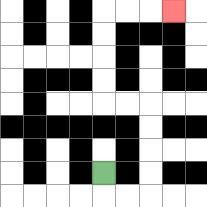{'start': '[4, 7]', 'end': '[7, 0]', 'path_directions': 'D,R,R,U,U,U,U,L,L,U,U,U,U,R,R,R', 'path_coordinates': '[[4, 7], [4, 8], [5, 8], [6, 8], [6, 7], [6, 6], [6, 5], [6, 4], [5, 4], [4, 4], [4, 3], [4, 2], [4, 1], [4, 0], [5, 0], [6, 0], [7, 0]]'}